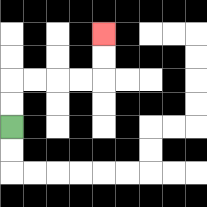{'start': '[0, 5]', 'end': '[4, 1]', 'path_directions': 'U,U,R,R,R,R,U,U', 'path_coordinates': '[[0, 5], [0, 4], [0, 3], [1, 3], [2, 3], [3, 3], [4, 3], [4, 2], [4, 1]]'}